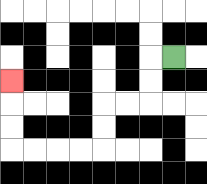{'start': '[7, 2]', 'end': '[0, 3]', 'path_directions': 'L,D,D,L,L,D,D,L,L,L,L,U,U,U', 'path_coordinates': '[[7, 2], [6, 2], [6, 3], [6, 4], [5, 4], [4, 4], [4, 5], [4, 6], [3, 6], [2, 6], [1, 6], [0, 6], [0, 5], [0, 4], [0, 3]]'}